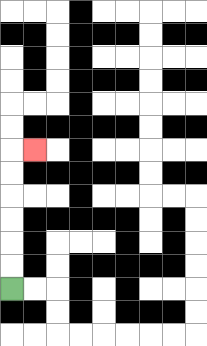{'start': '[0, 12]', 'end': '[1, 6]', 'path_directions': 'U,U,U,U,U,U,R', 'path_coordinates': '[[0, 12], [0, 11], [0, 10], [0, 9], [0, 8], [0, 7], [0, 6], [1, 6]]'}